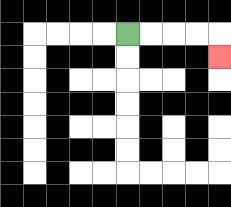{'start': '[5, 1]', 'end': '[9, 2]', 'path_directions': 'R,R,R,R,D', 'path_coordinates': '[[5, 1], [6, 1], [7, 1], [8, 1], [9, 1], [9, 2]]'}